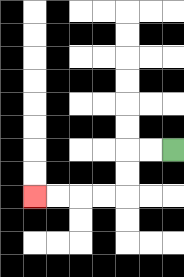{'start': '[7, 6]', 'end': '[1, 8]', 'path_directions': 'L,L,D,D,L,L,L,L', 'path_coordinates': '[[7, 6], [6, 6], [5, 6], [5, 7], [5, 8], [4, 8], [3, 8], [2, 8], [1, 8]]'}